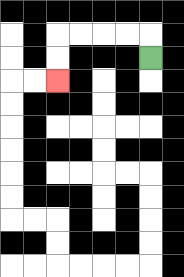{'start': '[6, 2]', 'end': '[2, 3]', 'path_directions': 'U,L,L,L,L,D,D', 'path_coordinates': '[[6, 2], [6, 1], [5, 1], [4, 1], [3, 1], [2, 1], [2, 2], [2, 3]]'}